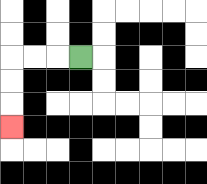{'start': '[3, 2]', 'end': '[0, 5]', 'path_directions': 'L,L,L,D,D,D', 'path_coordinates': '[[3, 2], [2, 2], [1, 2], [0, 2], [0, 3], [0, 4], [0, 5]]'}